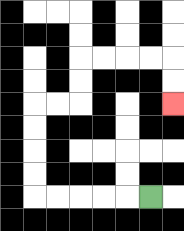{'start': '[6, 8]', 'end': '[7, 4]', 'path_directions': 'L,L,L,L,L,U,U,U,U,R,R,U,U,R,R,R,R,D,D', 'path_coordinates': '[[6, 8], [5, 8], [4, 8], [3, 8], [2, 8], [1, 8], [1, 7], [1, 6], [1, 5], [1, 4], [2, 4], [3, 4], [3, 3], [3, 2], [4, 2], [5, 2], [6, 2], [7, 2], [7, 3], [7, 4]]'}